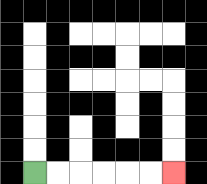{'start': '[1, 7]', 'end': '[7, 7]', 'path_directions': 'R,R,R,R,R,R', 'path_coordinates': '[[1, 7], [2, 7], [3, 7], [4, 7], [5, 7], [6, 7], [7, 7]]'}